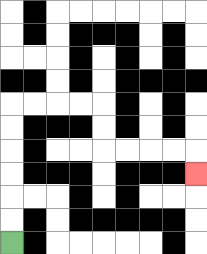{'start': '[0, 10]', 'end': '[8, 7]', 'path_directions': 'U,U,U,U,U,U,R,R,R,R,D,D,R,R,R,R,D', 'path_coordinates': '[[0, 10], [0, 9], [0, 8], [0, 7], [0, 6], [0, 5], [0, 4], [1, 4], [2, 4], [3, 4], [4, 4], [4, 5], [4, 6], [5, 6], [6, 6], [7, 6], [8, 6], [8, 7]]'}